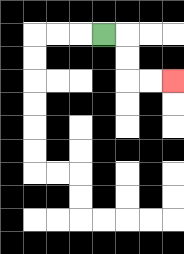{'start': '[4, 1]', 'end': '[7, 3]', 'path_directions': 'R,D,D,R,R', 'path_coordinates': '[[4, 1], [5, 1], [5, 2], [5, 3], [6, 3], [7, 3]]'}